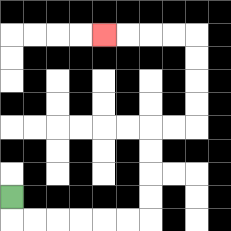{'start': '[0, 8]', 'end': '[4, 1]', 'path_directions': 'D,R,R,R,R,R,R,U,U,U,U,R,R,U,U,U,U,L,L,L,L', 'path_coordinates': '[[0, 8], [0, 9], [1, 9], [2, 9], [3, 9], [4, 9], [5, 9], [6, 9], [6, 8], [6, 7], [6, 6], [6, 5], [7, 5], [8, 5], [8, 4], [8, 3], [8, 2], [8, 1], [7, 1], [6, 1], [5, 1], [4, 1]]'}